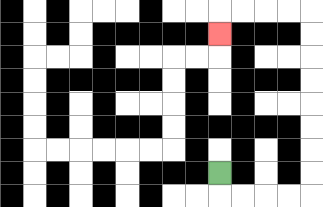{'start': '[9, 7]', 'end': '[9, 1]', 'path_directions': 'D,R,R,R,R,U,U,U,U,U,U,U,U,L,L,L,L,D', 'path_coordinates': '[[9, 7], [9, 8], [10, 8], [11, 8], [12, 8], [13, 8], [13, 7], [13, 6], [13, 5], [13, 4], [13, 3], [13, 2], [13, 1], [13, 0], [12, 0], [11, 0], [10, 0], [9, 0], [9, 1]]'}